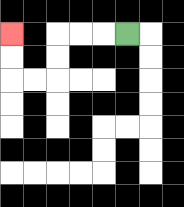{'start': '[5, 1]', 'end': '[0, 1]', 'path_directions': 'L,L,L,D,D,L,L,U,U', 'path_coordinates': '[[5, 1], [4, 1], [3, 1], [2, 1], [2, 2], [2, 3], [1, 3], [0, 3], [0, 2], [0, 1]]'}